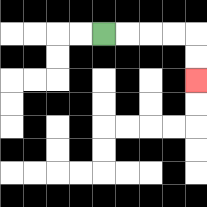{'start': '[4, 1]', 'end': '[8, 3]', 'path_directions': 'R,R,R,R,D,D', 'path_coordinates': '[[4, 1], [5, 1], [6, 1], [7, 1], [8, 1], [8, 2], [8, 3]]'}